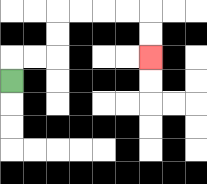{'start': '[0, 3]', 'end': '[6, 2]', 'path_directions': 'U,R,R,U,U,R,R,R,R,D,D', 'path_coordinates': '[[0, 3], [0, 2], [1, 2], [2, 2], [2, 1], [2, 0], [3, 0], [4, 0], [5, 0], [6, 0], [6, 1], [6, 2]]'}